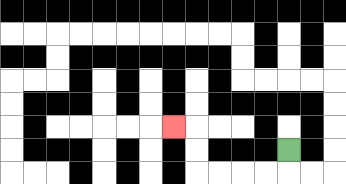{'start': '[12, 6]', 'end': '[7, 5]', 'path_directions': 'D,L,L,L,L,U,U,L', 'path_coordinates': '[[12, 6], [12, 7], [11, 7], [10, 7], [9, 7], [8, 7], [8, 6], [8, 5], [7, 5]]'}